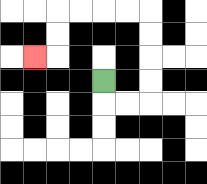{'start': '[4, 3]', 'end': '[1, 2]', 'path_directions': 'D,R,R,U,U,U,U,L,L,L,L,D,D,L', 'path_coordinates': '[[4, 3], [4, 4], [5, 4], [6, 4], [6, 3], [6, 2], [6, 1], [6, 0], [5, 0], [4, 0], [3, 0], [2, 0], [2, 1], [2, 2], [1, 2]]'}